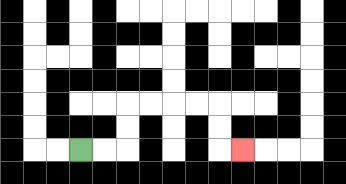{'start': '[3, 6]', 'end': '[10, 6]', 'path_directions': 'R,R,U,U,R,R,R,R,D,D,R', 'path_coordinates': '[[3, 6], [4, 6], [5, 6], [5, 5], [5, 4], [6, 4], [7, 4], [8, 4], [9, 4], [9, 5], [9, 6], [10, 6]]'}